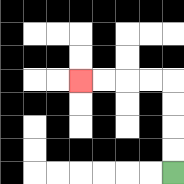{'start': '[7, 7]', 'end': '[3, 3]', 'path_directions': 'U,U,U,U,L,L,L,L', 'path_coordinates': '[[7, 7], [7, 6], [7, 5], [7, 4], [7, 3], [6, 3], [5, 3], [4, 3], [3, 3]]'}